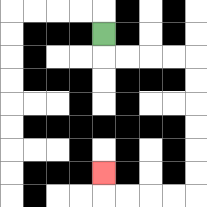{'start': '[4, 1]', 'end': '[4, 7]', 'path_directions': 'D,R,R,R,R,D,D,D,D,D,D,L,L,L,L,U', 'path_coordinates': '[[4, 1], [4, 2], [5, 2], [6, 2], [7, 2], [8, 2], [8, 3], [8, 4], [8, 5], [8, 6], [8, 7], [8, 8], [7, 8], [6, 8], [5, 8], [4, 8], [4, 7]]'}